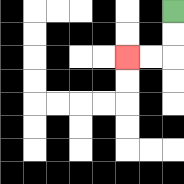{'start': '[7, 0]', 'end': '[5, 2]', 'path_directions': 'D,D,L,L', 'path_coordinates': '[[7, 0], [7, 1], [7, 2], [6, 2], [5, 2]]'}